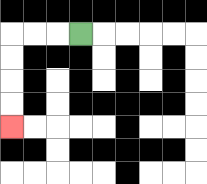{'start': '[3, 1]', 'end': '[0, 5]', 'path_directions': 'L,L,L,D,D,D,D', 'path_coordinates': '[[3, 1], [2, 1], [1, 1], [0, 1], [0, 2], [0, 3], [0, 4], [0, 5]]'}